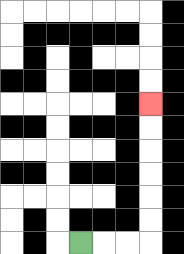{'start': '[3, 10]', 'end': '[6, 4]', 'path_directions': 'R,R,R,U,U,U,U,U,U', 'path_coordinates': '[[3, 10], [4, 10], [5, 10], [6, 10], [6, 9], [6, 8], [6, 7], [6, 6], [6, 5], [6, 4]]'}